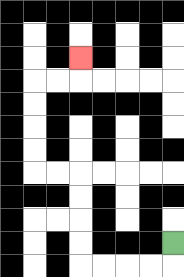{'start': '[7, 10]', 'end': '[3, 2]', 'path_directions': 'D,L,L,L,L,U,U,U,U,L,L,U,U,U,U,R,R,U', 'path_coordinates': '[[7, 10], [7, 11], [6, 11], [5, 11], [4, 11], [3, 11], [3, 10], [3, 9], [3, 8], [3, 7], [2, 7], [1, 7], [1, 6], [1, 5], [1, 4], [1, 3], [2, 3], [3, 3], [3, 2]]'}